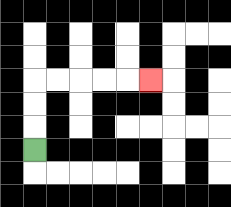{'start': '[1, 6]', 'end': '[6, 3]', 'path_directions': 'U,U,U,R,R,R,R,R', 'path_coordinates': '[[1, 6], [1, 5], [1, 4], [1, 3], [2, 3], [3, 3], [4, 3], [5, 3], [6, 3]]'}